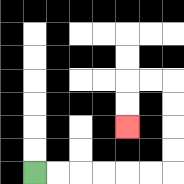{'start': '[1, 7]', 'end': '[5, 5]', 'path_directions': 'R,R,R,R,R,R,U,U,U,U,L,L,D,D', 'path_coordinates': '[[1, 7], [2, 7], [3, 7], [4, 7], [5, 7], [6, 7], [7, 7], [7, 6], [7, 5], [7, 4], [7, 3], [6, 3], [5, 3], [5, 4], [5, 5]]'}